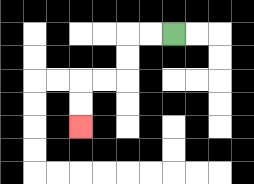{'start': '[7, 1]', 'end': '[3, 5]', 'path_directions': 'L,L,D,D,L,L,D,D', 'path_coordinates': '[[7, 1], [6, 1], [5, 1], [5, 2], [5, 3], [4, 3], [3, 3], [3, 4], [3, 5]]'}